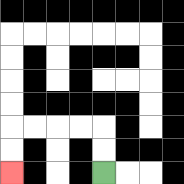{'start': '[4, 7]', 'end': '[0, 7]', 'path_directions': 'U,U,L,L,L,L,D,D', 'path_coordinates': '[[4, 7], [4, 6], [4, 5], [3, 5], [2, 5], [1, 5], [0, 5], [0, 6], [0, 7]]'}